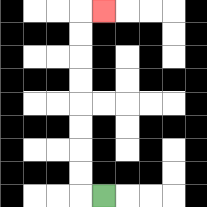{'start': '[4, 8]', 'end': '[4, 0]', 'path_directions': 'L,U,U,U,U,U,U,U,U,R', 'path_coordinates': '[[4, 8], [3, 8], [3, 7], [3, 6], [3, 5], [3, 4], [3, 3], [3, 2], [3, 1], [3, 0], [4, 0]]'}